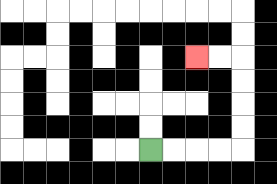{'start': '[6, 6]', 'end': '[8, 2]', 'path_directions': 'R,R,R,R,U,U,U,U,L,L', 'path_coordinates': '[[6, 6], [7, 6], [8, 6], [9, 6], [10, 6], [10, 5], [10, 4], [10, 3], [10, 2], [9, 2], [8, 2]]'}